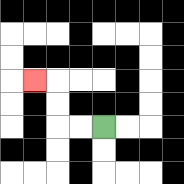{'start': '[4, 5]', 'end': '[1, 3]', 'path_directions': 'L,L,U,U,L', 'path_coordinates': '[[4, 5], [3, 5], [2, 5], [2, 4], [2, 3], [1, 3]]'}